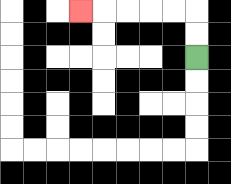{'start': '[8, 2]', 'end': '[3, 0]', 'path_directions': 'U,U,L,L,L,L,L', 'path_coordinates': '[[8, 2], [8, 1], [8, 0], [7, 0], [6, 0], [5, 0], [4, 0], [3, 0]]'}